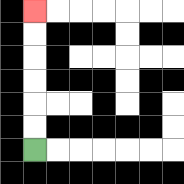{'start': '[1, 6]', 'end': '[1, 0]', 'path_directions': 'U,U,U,U,U,U', 'path_coordinates': '[[1, 6], [1, 5], [1, 4], [1, 3], [1, 2], [1, 1], [1, 0]]'}